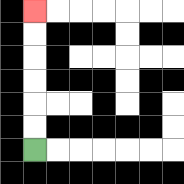{'start': '[1, 6]', 'end': '[1, 0]', 'path_directions': 'U,U,U,U,U,U', 'path_coordinates': '[[1, 6], [1, 5], [1, 4], [1, 3], [1, 2], [1, 1], [1, 0]]'}